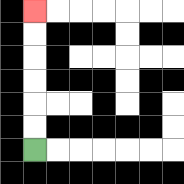{'start': '[1, 6]', 'end': '[1, 0]', 'path_directions': 'U,U,U,U,U,U', 'path_coordinates': '[[1, 6], [1, 5], [1, 4], [1, 3], [1, 2], [1, 1], [1, 0]]'}